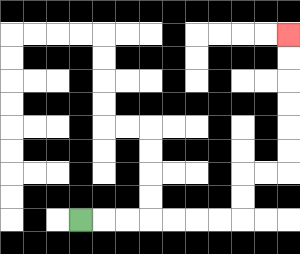{'start': '[3, 9]', 'end': '[12, 1]', 'path_directions': 'R,R,R,R,R,R,R,U,U,R,R,U,U,U,U,U,U', 'path_coordinates': '[[3, 9], [4, 9], [5, 9], [6, 9], [7, 9], [8, 9], [9, 9], [10, 9], [10, 8], [10, 7], [11, 7], [12, 7], [12, 6], [12, 5], [12, 4], [12, 3], [12, 2], [12, 1]]'}